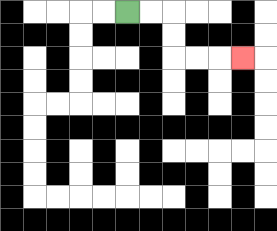{'start': '[5, 0]', 'end': '[10, 2]', 'path_directions': 'R,R,D,D,R,R,R', 'path_coordinates': '[[5, 0], [6, 0], [7, 0], [7, 1], [7, 2], [8, 2], [9, 2], [10, 2]]'}